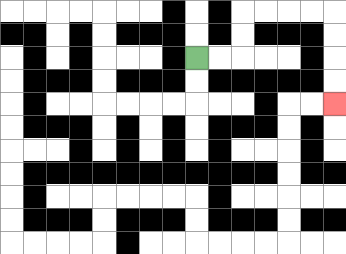{'start': '[8, 2]', 'end': '[14, 4]', 'path_directions': 'R,R,U,U,R,R,R,R,D,D,D,D', 'path_coordinates': '[[8, 2], [9, 2], [10, 2], [10, 1], [10, 0], [11, 0], [12, 0], [13, 0], [14, 0], [14, 1], [14, 2], [14, 3], [14, 4]]'}